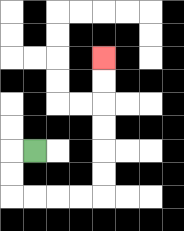{'start': '[1, 6]', 'end': '[4, 2]', 'path_directions': 'L,D,D,R,R,R,R,U,U,U,U,U,U', 'path_coordinates': '[[1, 6], [0, 6], [0, 7], [0, 8], [1, 8], [2, 8], [3, 8], [4, 8], [4, 7], [4, 6], [4, 5], [4, 4], [4, 3], [4, 2]]'}